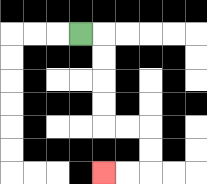{'start': '[3, 1]', 'end': '[4, 7]', 'path_directions': 'R,D,D,D,D,R,R,D,D,L,L', 'path_coordinates': '[[3, 1], [4, 1], [4, 2], [4, 3], [4, 4], [4, 5], [5, 5], [6, 5], [6, 6], [6, 7], [5, 7], [4, 7]]'}